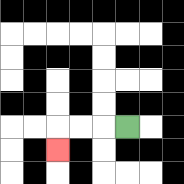{'start': '[5, 5]', 'end': '[2, 6]', 'path_directions': 'L,L,L,D', 'path_coordinates': '[[5, 5], [4, 5], [3, 5], [2, 5], [2, 6]]'}